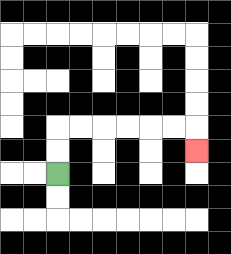{'start': '[2, 7]', 'end': '[8, 6]', 'path_directions': 'U,U,R,R,R,R,R,R,D', 'path_coordinates': '[[2, 7], [2, 6], [2, 5], [3, 5], [4, 5], [5, 5], [6, 5], [7, 5], [8, 5], [8, 6]]'}